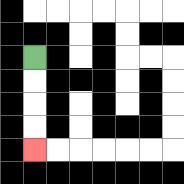{'start': '[1, 2]', 'end': '[1, 6]', 'path_directions': 'D,D,D,D', 'path_coordinates': '[[1, 2], [1, 3], [1, 4], [1, 5], [1, 6]]'}